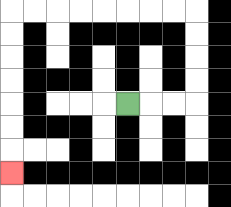{'start': '[5, 4]', 'end': '[0, 7]', 'path_directions': 'R,R,R,U,U,U,U,L,L,L,L,L,L,L,L,D,D,D,D,D,D,D', 'path_coordinates': '[[5, 4], [6, 4], [7, 4], [8, 4], [8, 3], [8, 2], [8, 1], [8, 0], [7, 0], [6, 0], [5, 0], [4, 0], [3, 0], [2, 0], [1, 0], [0, 0], [0, 1], [0, 2], [0, 3], [0, 4], [0, 5], [0, 6], [0, 7]]'}